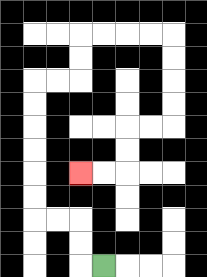{'start': '[4, 11]', 'end': '[3, 7]', 'path_directions': 'L,U,U,L,L,U,U,U,U,U,U,R,R,U,U,R,R,R,R,D,D,D,D,L,L,D,D,L,L', 'path_coordinates': '[[4, 11], [3, 11], [3, 10], [3, 9], [2, 9], [1, 9], [1, 8], [1, 7], [1, 6], [1, 5], [1, 4], [1, 3], [2, 3], [3, 3], [3, 2], [3, 1], [4, 1], [5, 1], [6, 1], [7, 1], [7, 2], [7, 3], [7, 4], [7, 5], [6, 5], [5, 5], [5, 6], [5, 7], [4, 7], [3, 7]]'}